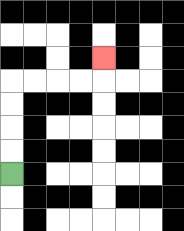{'start': '[0, 7]', 'end': '[4, 2]', 'path_directions': 'U,U,U,U,R,R,R,R,U', 'path_coordinates': '[[0, 7], [0, 6], [0, 5], [0, 4], [0, 3], [1, 3], [2, 3], [3, 3], [4, 3], [4, 2]]'}